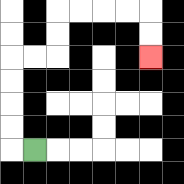{'start': '[1, 6]', 'end': '[6, 2]', 'path_directions': 'L,U,U,U,U,R,R,U,U,R,R,R,R,D,D', 'path_coordinates': '[[1, 6], [0, 6], [0, 5], [0, 4], [0, 3], [0, 2], [1, 2], [2, 2], [2, 1], [2, 0], [3, 0], [4, 0], [5, 0], [6, 0], [6, 1], [6, 2]]'}